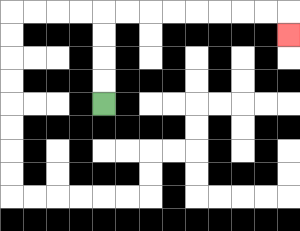{'start': '[4, 4]', 'end': '[12, 1]', 'path_directions': 'U,U,U,U,R,R,R,R,R,R,R,R,D', 'path_coordinates': '[[4, 4], [4, 3], [4, 2], [4, 1], [4, 0], [5, 0], [6, 0], [7, 0], [8, 0], [9, 0], [10, 0], [11, 0], [12, 0], [12, 1]]'}